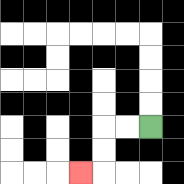{'start': '[6, 5]', 'end': '[3, 7]', 'path_directions': 'L,L,D,D,L', 'path_coordinates': '[[6, 5], [5, 5], [4, 5], [4, 6], [4, 7], [3, 7]]'}